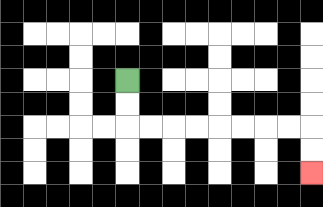{'start': '[5, 3]', 'end': '[13, 7]', 'path_directions': 'D,D,R,R,R,R,R,R,R,R,D,D', 'path_coordinates': '[[5, 3], [5, 4], [5, 5], [6, 5], [7, 5], [8, 5], [9, 5], [10, 5], [11, 5], [12, 5], [13, 5], [13, 6], [13, 7]]'}